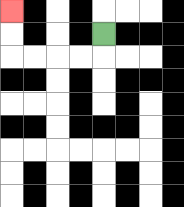{'start': '[4, 1]', 'end': '[0, 0]', 'path_directions': 'D,L,L,L,L,U,U', 'path_coordinates': '[[4, 1], [4, 2], [3, 2], [2, 2], [1, 2], [0, 2], [0, 1], [0, 0]]'}